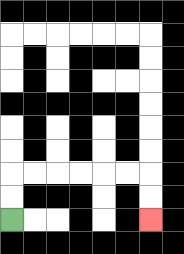{'start': '[0, 9]', 'end': '[6, 9]', 'path_directions': 'U,U,R,R,R,R,R,R,D,D', 'path_coordinates': '[[0, 9], [0, 8], [0, 7], [1, 7], [2, 7], [3, 7], [4, 7], [5, 7], [6, 7], [6, 8], [6, 9]]'}